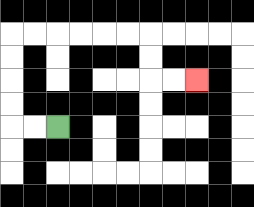{'start': '[2, 5]', 'end': '[8, 3]', 'path_directions': 'L,L,U,U,U,U,R,R,R,R,R,R,D,D,R,R', 'path_coordinates': '[[2, 5], [1, 5], [0, 5], [0, 4], [0, 3], [0, 2], [0, 1], [1, 1], [2, 1], [3, 1], [4, 1], [5, 1], [6, 1], [6, 2], [6, 3], [7, 3], [8, 3]]'}